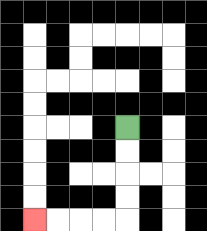{'start': '[5, 5]', 'end': '[1, 9]', 'path_directions': 'D,D,D,D,L,L,L,L', 'path_coordinates': '[[5, 5], [5, 6], [5, 7], [5, 8], [5, 9], [4, 9], [3, 9], [2, 9], [1, 9]]'}